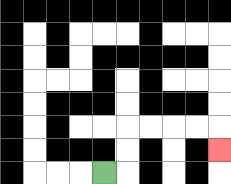{'start': '[4, 7]', 'end': '[9, 6]', 'path_directions': 'R,U,U,R,R,R,R,D', 'path_coordinates': '[[4, 7], [5, 7], [5, 6], [5, 5], [6, 5], [7, 5], [8, 5], [9, 5], [9, 6]]'}